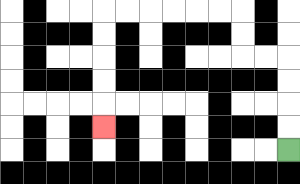{'start': '[12, 6]', 'end': '[4, 5]', 'path_directions': 'U,U,U,U,L,L,U,U,L,L,L,L,L,L,D,D,D,D,D', 'path_coordinates': '[[12, 6], [12, 5], [12, 4], [12, 3], [12, 2], [11, 2], [10, 2], [10, 1], [10, 0], [9, 0], [8, 0], [7, 0], [6, 0], [5, 0], [4, 0], [4, 1], [4, 2], [4, 3], [4, 4], [4, 5]]'}